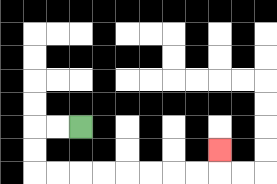{'start': '[3, 5]', 'end': '[9, 6]', 'path_directions': 'L,L,D,D,R,R,R,R,R,R,R,R,U', 'path_coordinates': '[[3, 5], [2, 5], [1, 5], [1, 6], [1, 7], [2, 7], [3, 7], [4, 7], [5, 7], [6, 7], [7, 7], [8, 7], [9, 7], [9, 6]]'}